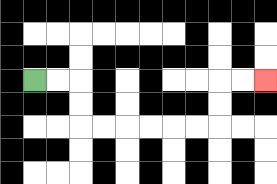{'start': '[1, 3]', 'end': '[11, 3]', 'path_directions': 'R,R,D,D,R,R,R,R,R,R,U,U,R,R', 'path_coordinates': '[[1, 3], [2, 3], [3, 3], [3, 4], [3, 5], [4, 5], [5, 5], [6, 5], [7, 5], [8, 5], [9, 5], [9, 4], [9, 3], [10, 3], [11, 3]]'}